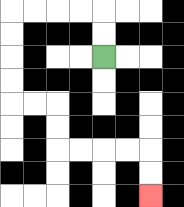{'start': '[4, 2]', 'end': '[6, 8]', 'path_directions': 'U,U,L,L,L,L,D,D,D,D,R,R,D,D,R,R,R,R,D,D', 'path_coordinates': '[[4, 2], [4, 1], [4, 0], [3, 0], [2, 0], [1, 0], [0, 0], [0, 1], [0, 2], [0, 3], [0, 4], [1, 4], [2, 4], [2, 5], [2, 6], [3, 6], [4, 6], [5, 6], [6, 6], [6, 7], [6, 8]]'}